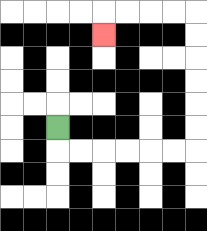{'start': '[2, 5]', 'end': '[4, 1]', 'path_directions': 'D,R,R,R,R,R,R,U,U,U,U,U,U,L,L,L,L,D', 'path_coordinates': '[[2, 5], [2, 6], [3, 6], [4, 6], [5, 6], [6, 6], [7, 6], [8, 6], [8, 5], [8, 4], [8, 3], [8, 2], [8, 1], [8, 0], [7, 0], [6, 0], [5, 0], [4, 0], [4, 1]]'}